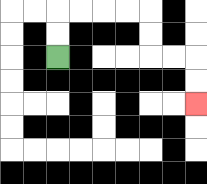{'start': '[2, 2]', 'end': '[8, 4]', 'path_directions': 'U,U,R,R,R,R,D,D,R,R,D,D', 'path_coordinates': '[[2, 2], [2, 1], [2, 0], [3, 0], [4, 0], [5, 0], [6, 0], [6, 1], [6, 2], [7, 2], [8, 2], [8, 3], [8, 4]]'}